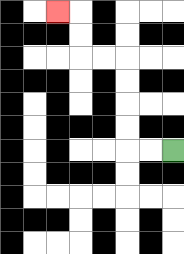{'start': '[7, 6]', 'end': '[2, 0]', 'path_directions': 'L,L,U,U,U,U,L,L,U,U,L', 'path_coordinates': '[[7, 6], [6, 6], [5, 6], [5, 5], [5, 4], [5, 3], [5, 2], [4, 2], [3, 2], [3, 1], [3, 0], [2, 0]]'}